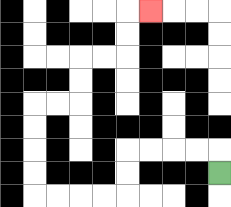{'start': '[9, 7]', 'end': '[6, 0]', 'path_directions': 'U,L,L,L,L,D,D,L,L,L,L,U,U,U,U,R,R,U,U,R,R,U,U,R', 'path_coordinates': '[[9, 7], [9, 6], [8, 6], [7, 6], [6, 6], [5, 6], [5, 7], [5, 8], [4, 8], [3, 8], [2, 8], [1, 8], [1, 7], [1, 6], [1, 5], [1, 4], [2, 4], [3, 4], [3, 3], [3, 2], [4, 2], [5, 2], [5, 1], [5, 0], [6, 0]]'}